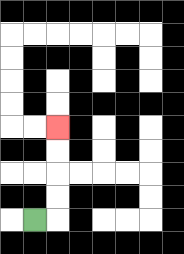{'start': '[1, 9]', 'end': '[2, 5]', 'path_directions': 'R,U,U,U,U', 'path_coordinates': '[[1, 9], [2, 9], [2, 8], [2, 7], [2, 6], [2, 5]]'}